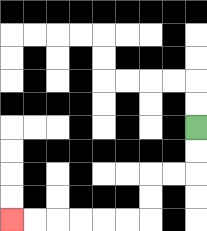{'start': '[8, 5]', 'end': '[0, 9]', 'path_directions': 'D,D,L,L,D,D,L,L,L,L,L,L', 'path_coordinates': '[[8, 5], [8, 6], [8, 7], [7, 7], [6, 7], [6, 8], [6, 9], [5, 9], [4, 9], [3, 9], [2, 9], [1, 9], [0, 9]]'}